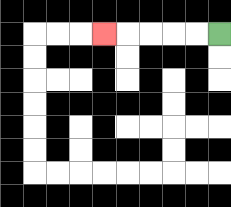{'start': '[9, 1]', 'end': '[4, 1]', 'path_directions': 'L,L,L,L,L', 'path_coordinates': '[[9, 1], [8, 1], [7, 1], [6, 1], [5, 1], [4, 1]]'}